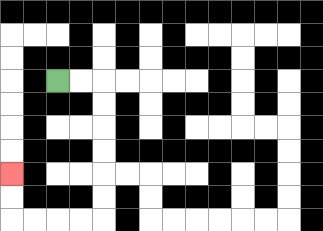{'start': '[2, 3]', 'end': '[0, 7]', 'path_directions': 'R,R,D,D,D,D,D,D,L,L,L,L,U,U', 'path_coordinates': '[[2, 3], [3, 3], [4, 3], [4, 4], [4, 5], [4, 6], [4, 7], [4, 8], [4, 9], [3, 9], [2, 9], [1, 9], [0, 9], [0, 8], [0, 7]]'}